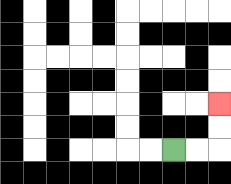{'start': '[7, 6]', 'end': '[9, 4]', 'path_directions': 'R,R,U,U', 'path_coordinates': '[[7, 6], [8, 6], [9, 6], [9, 5], [9, 4]]'}